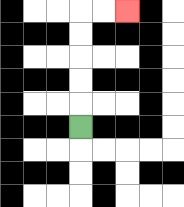{'start': '[3, 5]', 'end': '[5, 0]', 'path_directions': 'U,U,U,U,U,R,R', 'path_coordinates': '[[3, 5], [3, 4], [3, 3], [3, 2], [3, 1], [3, 0], [4, 0], [5, 0]]'}